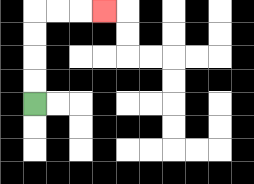{'start': '[1, 4]', 'end': '[4, 0]', 'path_directions': 'U,U,U,U,R,R,R', 'path_coordinates': '[[1, 4], [1, 3], [1, 2], [1, 1], [1, 0], [2, 0], [3, 0], [4, 0]]'}